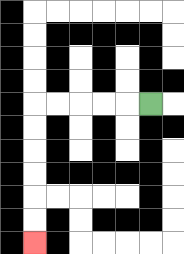{'start': '[6, 4]', 'end': '[1, 10]', 'path_directions': 'L,L,L,L,L,D,D,D,D,D,D', 'path_coordinates': '[[6, 4], [5, 4], [4, 4], [3, 4], [2, 4], [1, 4], [1, 5], [1, 6], [1, 7], [1, 8], [1, 9], [1, 10]]'}